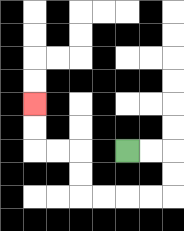{'start': '[5, 6]', 'end': '[1, 4]', 'path_directions': 'R,R,D,D,L,L,L,L,U,U,L,L,U,U', 'path_coordinates': '[[5, 6], [6, 6], [7, 6], [7, 7], [7, 8], [6, 8], [5, 8], [4, 8], [3, 8], [3, 7], [3, 6], [2, 6], [1, 6], [1, 5], [1, 4]]'}